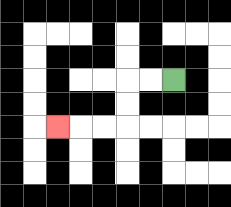{'start': '[7, 3]', 'end': '[2, 5]', 'path_directions': 'L,L,D,D,L,L,L', 'path_coordinates': '[[7, 3], [6, 3], [5, 3], [5, 4], [5, 5], [4, 5], [3, 5], [2, 5]]'}